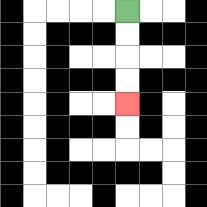{'start': '[5, 0]', 'end': '[5, 4]', 'path_directions': 'D,D,D,D', 'path_coordinates': '[[5, 0], [5, 1], [5, 2], [5, 3], [5, 4]]'}